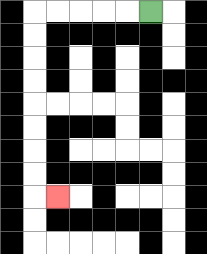{'start': '[6, 0]', 'end': '[2, 8]', 'path_directions': 'L,L,L,L,L,D,D,D,D,D,D,D,D,R', 'path_coordinates': '[[6, 0], [5, 0], [4, 0], [3, 0], [2, 0], [1, 0], [1, 1], [1, 2], [1, 3], [1, 4], [1, 5], [1, 6], [1, 7], [1, 8], [2, 8]]'}